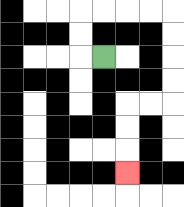{'start': '[4, 2]', 'end': '[5, 7]', 'path_directions': 'L,U,U,R,R,R,R,D,D,D,D,L,L,D,D,D', 'path_coordinates': '[[4, 2], [3, 2], [3, 1], [3, 0], [4, 0], [5, 0], [6, 0], [7, 0], [7, 1], [7, 2], [7, 3], [7, 4], [6, 4], [5, 4], [5, 5], [5, 6], [5, 7]]'}